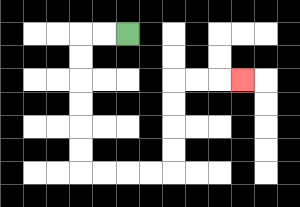{'start': '[5, 1]', 'end': '[10, 3]', 'path_directions': 'L,L,D,D,D,D,D,D,R,R,R,R,U,U,U,U,R,R,R', 'path_coordinates': '[[5, 1], [4, 1], [3, 1], [3, 2], [3, 3], [3, 4], [3, 5], [3, 6], [3, 7], [4, 7], [5, 7], [6, 7], [7, 7], [7, 6], [7, 5], [7, 4], [7, 3], [8, 3], [9, 3], [10, 3]]'}